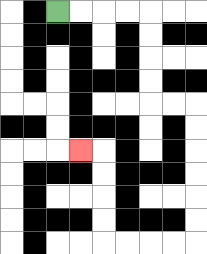{'start': '[2, 0]', 'end': '[3, 6]', 'path_directions': 'R,R,R,R,D,D,D,D,R,R,D,D,D,D,D,D,L,L,L,L,U,U,U,U,L', 'path_coordinates': '[[2, 0], [3, 0], [4, 0], [5, 0], [6, 0], [6, 1], [6, 2], [6, 3], [6, 4], [7, 4], [8, 4], [8, 5], [8, 6], [8, 7], [8, 8], [8, 9], [8, 10], [7, 10], [6, 10], [5, 10], [4, 10], [4, 9], [4, 8], [4, 7], [4, 6], [3, 6]]'}